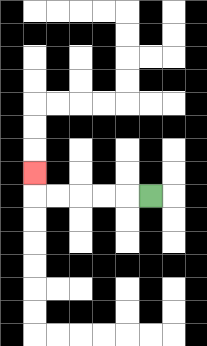{'start': '[6, 8]', 'end': '[1, 7]', 'path_directions': 'L,L,L,L,L,U', 'path_coordinates': '[[6, 8], [5, 8], [4, 8], [3, 8], [2, 8], [1, 8], [1, 7]]'}